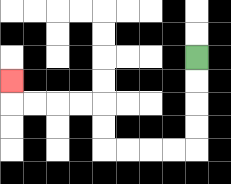{'start': '[8, 2]', 'end': '[0, 3]', 'path_directions': 'D,D,D,D,L,L,L,L,U,U,L,L,L,L,U', 'path_coordinates': '[[8, 2], [8, 3], [8, 4], [8, 5], [8, 6], [7, 6], [6, 6], [5, 6], [4, 6], [4, 5], [4, 4], [3, 4], [2, 4], [1, 4], [0, 4], [0, 3]]'}